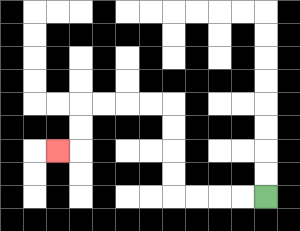{'start': '[11, 8]', 'end': '[2, 6]', 'path_directions': 'L,L,L,L,U,U,U,U,L,L,L,L,D,D,L', 'path_coordinates': '[[11, 8], [10, 8], [9, 8], [8, 8], [7, 8], [7, 7], [7, 6], [7, 5], [7, 4], [6, 4], [5, 4], [4, 4], [3, 4], [3, 5], [3, 6], [2, 6]]'}